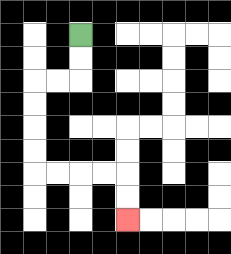{'start': '[3, 1]', 'end': '[5, 9]', 'path_directions': 'D,D,L,L,D,D,D,D,R,R,R,R,D,D', 'path_coordinates': '[[3, 1], [3, 2], [3, 3], [2, 3], [1, 3], [1, 4], [1, 5], [1, 6], [1, 7], [2, 7], [3, 7], [4, 7], [5, 7], [5, 8], [5, 9]]'}